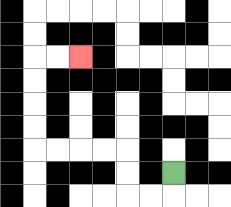{'start': '[7, 7]', 'end': '[3, 2]', 'path_directions': 'D,L,L,U,U,L,L,L,L,U,U,U,U,R,R', 'path_coordinates': '[[7, 7], [7, 8], [6, 8], [5, 8], [5, 7], [5, 6], [4, 6], [3, 6], [2, 6], [1, 6], [1, 5], [1, 4], [1, 3], [1, 2], [2, 2], [3, 2]]'}